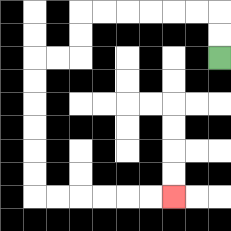{'start': '[9, 2]', 'end': '[7, 8]', 'path_directions': 'U,U,L,L,L,L,L,L,D,D,L,L,D,D,D,D,D,D,R,R,R,R,R,R', 'path_coordinates': '[[9, 2], [9, 1], [9, 0], [8, 0], [7, 0], [6, 0], [5, 0], [4, 0], [3, 0], [3, 1], [3, 2], [2, 2], [1, 2], [1, 3], [1, 4], [1, 5], [1, 6], [1, 7], [1, 8], [2, 8], [3, 8], [4, 8], [5, 8], [6, 8], [7, 8]]'}